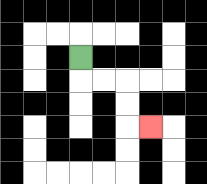{'start': '[3, 2]', 'end': '[6, 5]', 'path_directions': 'D,R,R,D,D,R', 'path_coordinates': '[[3, 2], [3, 3], [4, 3], [5, 3], [5, 4], [5, 5], [6, 5]]'}